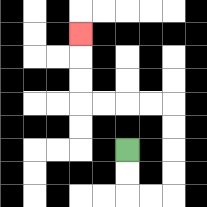{'start': '[5, 6]', 'end': '[3, 1]', 'path_directions': 'D,D,R,R,U,U,U,U,L,L,L,L,U,U,U', 'path_coordinates': '[[5, 6], [5, 7], [5, 8], [6, 8], [7, 8], [7, 7], [7, 6], [7, 5], [7, 4], [6, 4], [5, 4], [4, 4], [3, 4], [3, 3], [3, 2], [3, 1]]'}